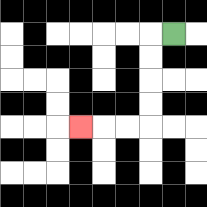{'start': '[7, 1]', 'end': '[3, 5]', 'path_directions': 'L,D,D,D,D,L,L,L', 'path_coordinates': '[[7, 1], [6, 1], [6, 2], [6, 3], [6, 4], [6, 5], [5, 5], [4, 5], [3, 5]]'}